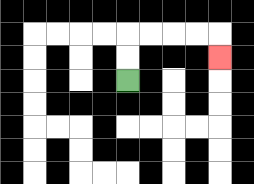{'start': '[5, 3]', 'end': '[9, 2]', 'path_directions': 'U,U,R,R,R,R,D', 'path_coordinates': '[[5, 3], [5, 2], [5, 1], [6, 1], [7, 1], [8, 1], [9, 1], [9, 2]]'}